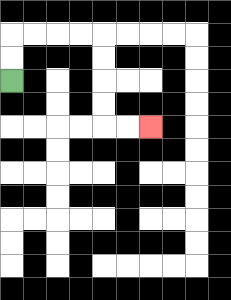{'start': '[0, 3]', 'end': '[6, 5]', 'path_directions': 'U,U,R,R,R,R,D,D,D,D,R,R', 'path_coordinates': '[[0, 3], [0, 2], [0, 1], [1, 1], [2, 1], [3, 1], [4, 1], [4, 2], [4, 3], [4, 4], [4, 5], [5, 5], [6, 5]]'}